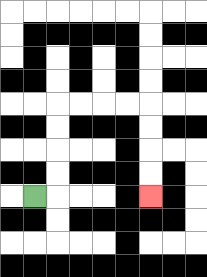{'start': '[1, 8]', 'end': '[6, 8]', 'path_directions': 'R,U,U,U,U,R,R,R,R,D,D,D,D', 'path_coordinates': '[[1, 8], [2, 8], [2, 7], [2, 6], [2, 5], [2, 4], [3, 4], [4, 4], [5, 4], [6, 4], [6, 5], [6, 6], [6, 7], [6, 8]]'}